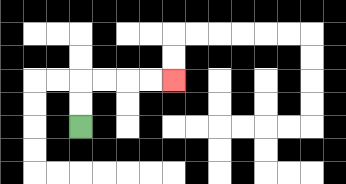{'start': '[3, 5]', 'end': '[7, 3]', 'path_directions': 'U,U,R,R,R,R', 'path_coordinates': '[[3, 5], [3, 4], [3, 3], [4, 3], [5, 3], [6, 3], [7, 3]]'}